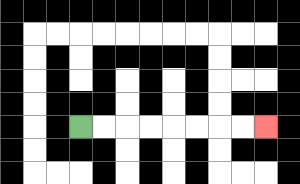{'start': '[3, 5]', 'end': '[11, 5]', 'path_directions': 'R,R,R,R,R,R,R,R', 'path_coordinates': '[[3, 5], [4, 5], [5, 5], [6, 5], [7, 5], [8, 5], [9, 5], [10, 5], [11, 5]]'}